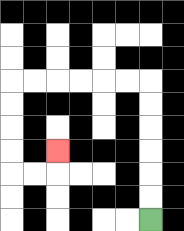{'start': '[6, 9]', 'end': '[2, 6]', 'path_directions': 'U,U,U,U,U,U,L,L,L,L,L,L,D,D,D,D,R,R,U', 'path_coordinates': '[[6, 9], [6, 8], [6, 7], [6, 6], [6, 5], [6, 4], [6, 3], [5, 3], [4, 3], [3, 3], [2, 3], [1, 3], [0, 3], [0, 4], [0, 5], [0, 6], [0, 7], [1, 7], [2, 7], [2, 6]]'}